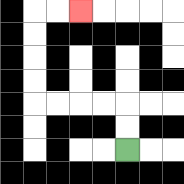{'start': '[5, 6]', 'end': '[3, 0]', 'path_directions': 'U,U,L,L,L,L,U,U,U,U,R,R', 'path_coordinates': '[[5, 6], [5, 5], [5, 4], [4, 4], [3, 4], [2, 4], [1, 4], [1, 3], [1, 2], [1, 1], [1, 0], [2, 0], [3, 0]]'}